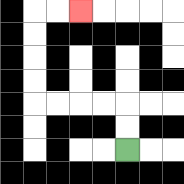{'start': '[5, 6]', 'end': '[3, 0]', 'path_directions': 'U,U,L,L,L,L,U,U,U,U,R,R', 'path_coordinates': '[[5, 6], [5, 5], [5, 4], [4, 4], [3, 4], [2, 4], [1, 4], [1, 3], [1, 2], [1, 1], [1, 0], [2, 0], [3, 0]]'}